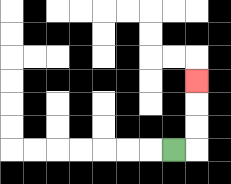{'start': '[7, 6]', 'end': '[8, 3]', 'path_directions': 'R,U,U,U', 'path_coordinates': '[[7, 6], [8, 6], [8, 5], [8, 4], [8, 3]]'}